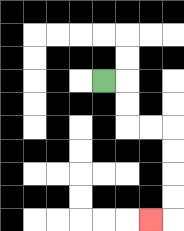{'start': '[4, 3]', 'end': '[6, 9]', 'path_directions': 'R,D,D,R,R,D,D,D,D,L', 'path_coordinates': '[[4, 3], [5, 3], [5, 4], [5, 5], [6, 5], [7, 5], [7, 6], [7, 7], [7, 8], [7, 9], [6, 9]]'}